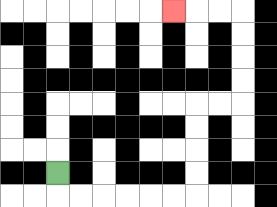{'start': '[2, 7]', 'end': '[7, 0]', 'path_directions': 'D,R,R,R,R,R,R,U,U,U,U,R,R,U,U,U,U,L,L,L', 'path_coordinates': '[[2, 7], [2, 8], [3, 8], [4, 8], [5, 8], [6, 8], [7, 8], [8, 8], [8, 7], [8, 6], [8, 5], [8, 4], [9, 4], [10, 4], [10, 3], [10, 2], [10, 1], [10, 0], [9, 0], [8, 0], [7, 0]]'}